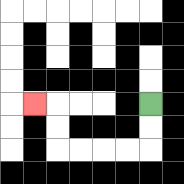{'start': '[6, 4]', 'end': '[1, 4]', 'path_directions': 'D,D,L,L,L,L,U,U,L', 'path_coordinates': '[[6, 4], [6, 5], [6, 6], [5, 6], [4, 6], [3, 6], [2, 6], [2, 5], [2, 4], [1, 4]]'}